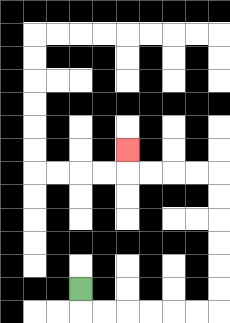{'start': '[3, 12]', 'end': '[5, 6]', 'path_directions': 'D,R,R,R,R,R,R,U,U,U,U,U,U,L,L,L,L,U', 'path_coordinates': '[[3, 12], [3, 13], [4, 13], [5, 13], [6, 13], [7, 13], [8, 13], [9, 13], [9, 12], [9, 11], [9, 10], [9, 9], [9, 8], [9, 7], [8, 7], [7, 7], [6, 7], [5, 7], [5, 6]]'}